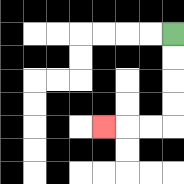{'start': '[7, 1]', 'end': '[4, 5]', 'path_directions': 'D,D,D,D,L,L,L', 'path_coordinates': '[[7, 1], [7, 2], [7, 3], [7, 4], [7, 5], [6, 5], [5, 5], [4, 5]]'}